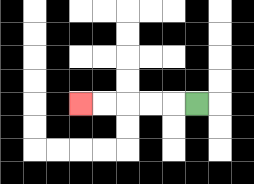{'start': '[8, 4]', 'end': '[3, 4]', 'path_directions': 'L,L,L,L,L', 'path_coordinates': '[[8, 4], [7, 4], [6, 4], [5, 4], [4, 4], [3, 4]]'}